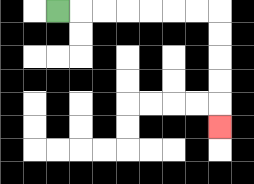{'start': '[2, 0]', 'end': '[9, 5]', 'path_directions': 'R,R,R,R,R,R,R,D,D,D,D,D', 'path_coordinates': '[[2, 0], [3, 0], [4, 0], [5, 0], [6, 0], [7, 0], [8, 0], [9, 0], [9, 1], [9, 2], [9, 3], [9, 4], [9, 5]]'}